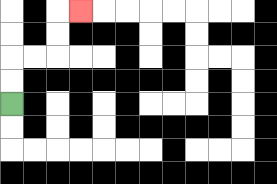{'start': '[0, 4]', 'end': '[3, 0]', 'path_directions': 'U,U,R,R,U,U,R', 'path_coordinates': '[[0, 4], [0, 3], [0, 2], [1, 2], [2, 2], [2, 1], [2, 0], [3, 0]]'}